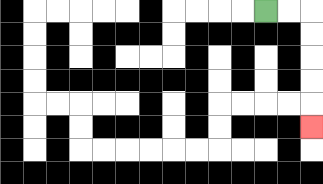{'start': '[11, 0]', 'end': '[13, 5]', 'path_directions': 'R,R,D,D,D,D,D', 'path_coordinates': '[[11, 0], [12, 0], [13, 0], [13, 1], [13, 2], [13, 3], [13, 4], [13, 5]]'}